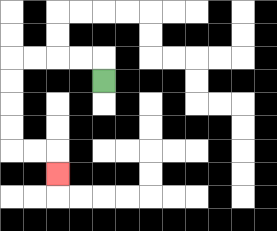{'start': '[4, 3]', 'end': '[2, 7]', 'path_directions': 'U,L,L,L,L,D,D,D,D,R,R,D', 'path_coordinates': '[[4, 3], [4, 2], [3, 2], [2, 2], [1, 2], [0, 2], [0, 3], [0, 4], [0, 5], [0, 6], [1, 6], [2, 6], [2, 7]]'}